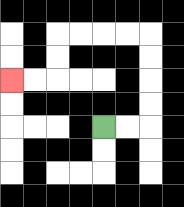{'start': '[4, 5]', 'end': '[0, 3]', 'path_directions': 'R,R,U,U,U,U,L,L,L,L,D,D,L,L', 'path_coordinates': '[[4, 5], [5, 5], [6, 5], [6, 4], [6, 3], [6, 2], [6, 1], [5, 1], [4, 1], [3, 1], [2, 1], [2, 2], [2, 3], [1, 3], [0, 3]]'}